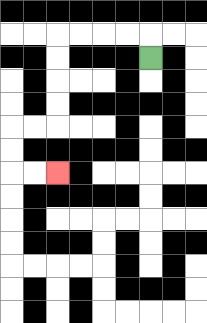{'start': '[6, 2]', 'end': '[2, 7]', 'path_directions': 'U,L,L,L,L,D,D,D,D,L,L,D,D,R,R', 'path_coordinates': '[[6, 2], [6, 1], [5, 1], [4, 1], [3, 1], [2, 1], [2, 2], [2, 3], [2, 4], [2, 5], [1, 5], [0, 5], [0, 6], [0, 7], [1, 7], [2, 7]]'}